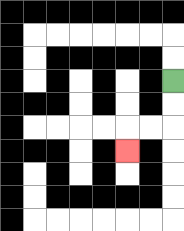{'start': '[7, 3]', 'end': '[5, 6]', 'path_directions': 'D,D,L,L,D', 'path_coordinates': '[[7, 3], [7, 4], [7, 5], [6, 5], [5, 5], [5, 6]]'}